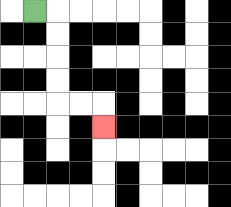{'start': '[1, 0]', 'end': '[4, 5]', 'path_directions': 'R,D,D,D,D,R,R,D', 'path_coordinates': '[[1, 0], [2, 0], [2, 1], [2, 2], [2, 3], [2, 4], [3, 4], [4, 4], [4, 5]]'}